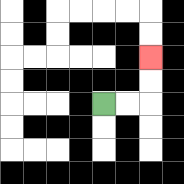{'start': '[4, 4]', 'end': '[6, 2]', 'path_directions': 'R,R,U,U', 'path_coordinates': '[[4, 4], [5, 4], [6, 4], [6, 3], [6, 2]]'}